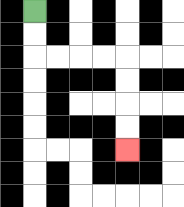{'start': '[1, 0]', 'end': '[5, 6]', 'path_directions': 'D,D,R,R,R,R,D,D,D,D', 'path_coordinates': '[[1, 0], [1, 1], [1, 2], [2, 2], [3, 2], [4, 2], [5, 2], [5, 3], [5, 4], [5, 5], [5, 6]]'}